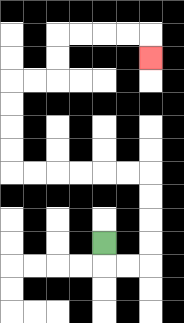{'start': '[4, 10]', 'end': '[6, 2]', 'path_directions': 'D,R,R,U,U,U,U,L,L,L,L,L,L,U,U,U,U,R,R,U,U,R,R,R,R,D', 'path_coordinates': '[[4, 10], [4, 11], [5, 11], [6, 11], [6, 10], [6, 9], [6, 8], [6, 7], [5, 7], [4, 7], [3, 7], [2, 7], [1, 7], [0, 7], [0, 6], [0, 5], [0, 4], [0, 3], [1, 3], [2, 3], [2, 2], [2, 1], [3, 1], [4, 1], [5, 1], [6, 1], [6, 2]]'}